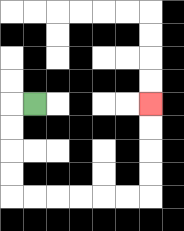{'start': '[1, 4]', 'end': '[6, 4]', 'path_directions': 'L,D,D,D,D,R,R,R,R,R,R,U,U,U,U', 'path_coordinates': '[[1, 4], [0, 4], [0, 5], [0, 6], [0, 7], [0, 8], [1, 8], [2, 8], [3, 8], [4, 8], [5, 8], [6, 8], [6, 7], [6, 6], [6, 5], [6, 4]]'}